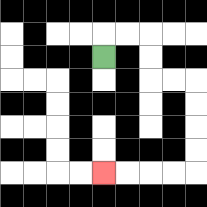{'start': '[4, 2]', 'end': '[4, 7]', 'path_directions': 'U,R,R,D,D,R,R,D,D,D,D,L,L,L,L', 'path_coordinates': '[[4, 2], [4, 1], [5, 1], [6, 1], [6, 2], [6, 3], [7, 3], [8, 3], [8, 4], [8, 5], [8, 6], [8, 7], [7, 7], [6, 7], [5, 7], [4, 7]]'}